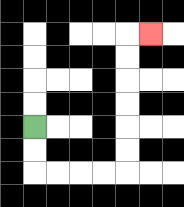{'start': '[1, 5]', 'end': '[6, 1]', 'path_directions': 'D,D,R,R,R,R,U,U,U,U,U,U,R', 'path_coordinates': '[[1, 5], [1, 6], [1, 7], [2, 7], [3, 7], [4, 7], [5, 7], [5, 6], [5, 5], [5, 4], [5, 3], [5, 2], [5, 1], [6, 1]]'}